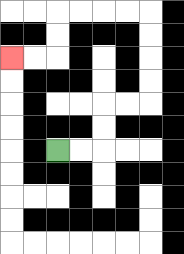{'start': '[2, 6]', 'end': '[0, 2]', 'path_directions': 'R,R,U,U,R,R,U,U,U,U,L,L,L,L,D,D,L,L', 'path_coordinates': '[[2, 6], [3, 6], [4, 6], [4, 5], [4, 4], [5, 4], [6, 4], [6, 3], [6, 2], [6, 1], [6, 0], [5, 0], [4, 0], [3, 0], [2, 0], [2, 1], [2, 2], [1, 2], [0, 2]]'}